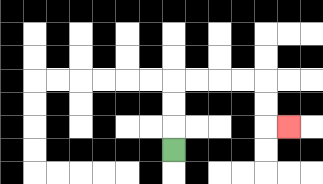{'start': '[7, 6]', 'end': '[12, 5]', 'path_directions': 'U,U,U,R,R,R,R,D,D,R', 'path_coordinates': '[[7, 6], [7, 5], [7, 4], [7, 3], [8, 3], [9, 3], [10, 3], [11, 3], [11, 4], [11, 5], [12, 5]]'}